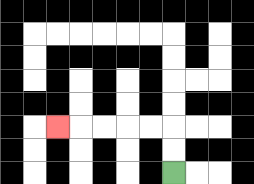{'start': '[7, 7]', 'end': '[2, 5]', 'path_directions': 'U,U,L,L,L,L,L', 'path_coordinates': '[[7, 7], [7, 6], [7, 5], [6, 5], [5, 5], [4, 5], [3, 5], [2, 5]]'}